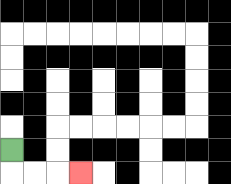{'start': '[0, 6]', 'end': '[3, 7]', 'path_directions': 'D,R,R,R', 'path_coordinates': '[[0, 6], [0, 7], [1, 7], [2, 7], [3, 7]]'}